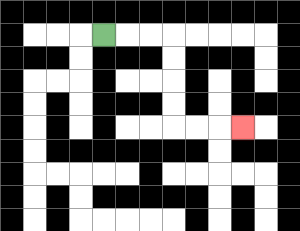{'start': '[4, 1]', 'end': '[10, 5]', 'path_directions': 'R,R,R,D,D,D,D,R,R,R', 'path_coordinates': '[[4, 1], [5, 1], [6, 1], [7, 1], [7, 2], [7, 3], [7, 4], [7, 5], [8, 5], [9, 5], [10, 5]]'}